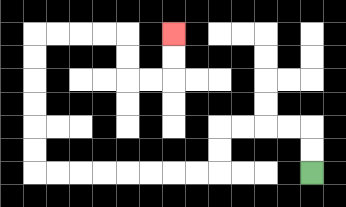{'start': '[13, 7]', 'end': '[7, 1]', 'path_directions': 'U,U,L,L,L,L,D,D,L,L,L,L,L,L,L,L,U,U,U,U,U,U,R,R,R,R,D,D,R,R,U,U', 'path_coordinates': '[[13, 7], [13, 6], [13, 5], [12, 5], [11, 5], [10, 5], [9, 5], [9, 6], [9, 7], [8, 7], [7, 7], [6, 7], [5, 7], [4, 7], [3, 7], [2, 7], [1, 7], [1, 6], [1, 5], [1, 4], [1, 3], [1, 2], [1, 1], [2, 1], [3, 1], [4, 1], [5, 1], [5, 2], [5, 3], [6, 3], [7, 3], [7, 2], [7, 1]]'}